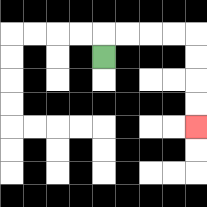{'start': '[4, 2]', 'end': '[8, 5]', 'path_directions': 'U,R,R,R,R,D,D,D,D', 'path_coordinates': '[[4, 2], [4, 1], [5, 1], [6, 1], [7, 1], [8, 1], [8, 2], [8, 3], [8, 4], [8, 5]]'}